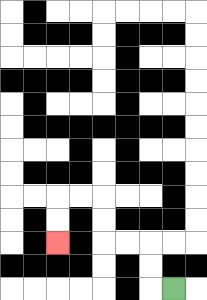{'start': '[7, 12]', 'end': '[2, 10]', 'path_directions': 'L,U,U,L,L,U,U,L,L,D,D', 'path_coordinates': '[[7, 12], [6, 12], [6, 11], [6, 10], [5, 10], [4, 10], [4, 9], [4, 8], [3, 8], [2, 8], [2, 9], [2, 10]]'}